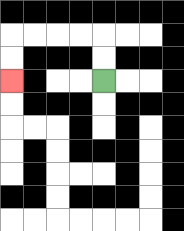{'start': '[4, 3]', 'end': '[0, 3]', 'path_directions': 'U,U,L,L,L,L,D,D', 'path_coordinates': '[[4, 3], [4, 2], [4, 1], [3, 1], [2, 1], [1, 1], [0, 1], [0, 2], [0, 3]]'}